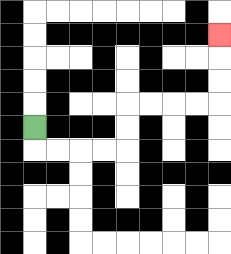{'start': '[1, 5]', 'end': '[9, 1]', 'path_directions': 'D,R,R,R,R,U,U,R,R,R,R,U,U,U', 'path_coordinates': '[[1, 5], [1, 6], [2, 6], [3, 6], [4, 6], [5, 6], [5, 5], [5, 4], [6, 4], [7, 4], [8, 4], [9, 4], [9, 3], [9, 2], [9, 1]]'}